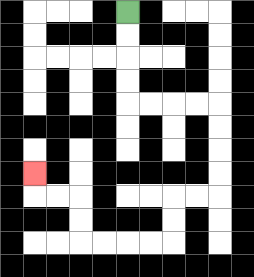{'start': '[5, 0]', 'end': '[1, 7]', 'path_directions': 'D,D,D,D,R,R,R,R,D,D,D,D,L,L,D,D,L,L,L,L,U,U,L,L,U', 'path_coordinates': '[[5, 0], [5, 1], [5, 2], [5, 3], [5, 4], [6, 4], [7, 4], [8, 4], [9, 4], [9, 5], [9, 6], [9, 7], [9, 8], [8, 8], [7, 8], [7, 9], [7, 10], [6, 10], [5, 10], [4, 10], [3, 10], [3, 9], [3, 8], [2, 8], [1, 8], [1, 7]]'}